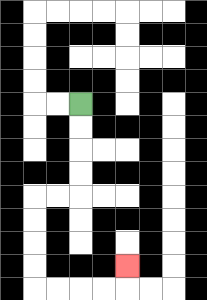{'start': '[3, 4]', 'end': '[5, 11]', 'path_directions': 'D,D,D,D,L,L,D,D,D,D,R,R,R,R,U', 'path_coordinates': '[[3, 4], [3, 5], [3, 6], [3, 7], [3, 8], [2, 8], [1, 8], [1, 9], [1, 10], [1, 11], [1, 12], [2, 12], [3, 12], [4, 12], [5, 12], [5, 11]]'}